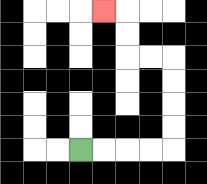{'start': '[3, 6]', 'end': '[4, 0]', 'path_directions': 'R,R,R,R,U,U,U,U,L,L,U,U,L', 'path_coordinates': '[[3, 6], [4, 6], [5, 6], [6, 6], [7, 6], [7, 5], [7, 4], [7, 3], [7, 2], [6, 2], [5, 2], [5, 1], [5, 0], [4, 0]]'}